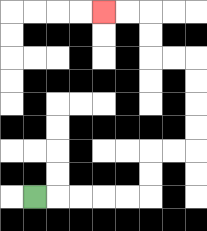{'start': '[1, 8]', 'end': '[4, 0]', 'path_directions': 'R,R,R,R,R,U,U,R,R,U,U,U,U,L,L,U,U,L,L', 'path_coordinates': '[[1, 8], [2, 8], [3, 8], [4, 8], [5, 8], [6, 8], [6, 7], [6, 6], [7, 6], [8, 6], [8, 5], [8, 4], [8, 3], [8, 2], [7, 2], [6, 2], [6, 1], [6, 0], [5, 0], [4, 0]]'}